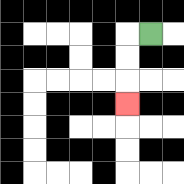{'start': '[6, 1]', 'end': '[5, 4]', 'path_directions': 'L,D,D,D', 'path_coordinates': '[[6, 1], [5, 1], [5, 2], [5, 3], [5, 4]]'}